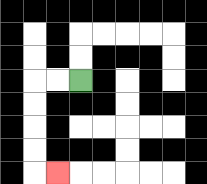{'start': '[3, 3]', 'end': '[2, 7]', 'path_directions': 'L,L,D,D,D,D,R', 'path_coordinates': '[[3, 3], [2, 3], [1, 3], [1, 4], [1, 5], [1, 6], [1, 7], [2, 7]]'}